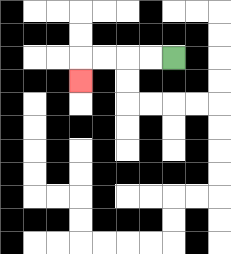{'start': '[7, 2]', 'end': '[3, 3]', 'path_directions': 'L,L,L,L,D', 'path_coordinates': '[[7, 2], [6, 2], [5, 2], [4, 2], [3, 2], [3, 3]]'}